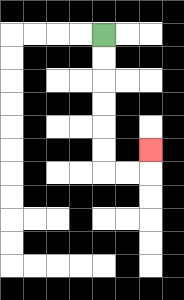{'start': '[4, 1]', 'end': '[6, 6]', 'path_directions': 'D,D,D,D,D,D,R,R,U', 'path_coordinates': '[[4, 1], [4, 2], [4, 3], [4, 4], [4, 5], [4, 6], [4, 7], [5, 7], [6, 7], [6, 6]]'}